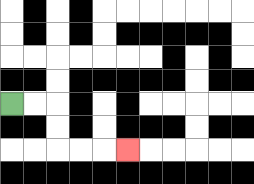{'start': '[0, 4]', 'end': '[5, 6]', 'path_directions': 'R,R,D,D,R,R,R', 'path_coordinates': '[[0, 4], [1, 4], [2, 4], [2, 5], [2, 6], [3, 6], [4, 6], [5, 6]]'}